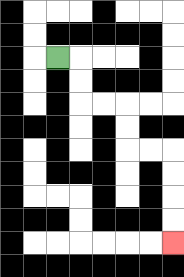{'start': '[2, 2]', 'end': '[7, 10]', 'path_directions': 'R,D,D,R,R,D,D,R,R,D,D,D,D', 'path_coordinates': '[[2, 2], [3, 2], [3, 3], [3, 4], [4, 4], [5, 4], [5, 5], [5, 6], [6, 6], [7, 6], [7, 7], [7, 8], [7, 9], [7, 10]]'}